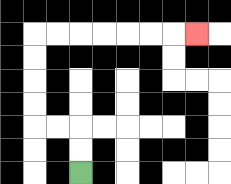{'start': '[3, 7]', 'end': '[8, 1]', 'path_directions': 'U,U,L,L,U,U,U,U,R,R,R,R,R,R,R', 'path_coordinates': '[[3, 7], [3, 6], [3, 5], [2, 5], [1, 5], [1, 4], [1, 3], [1, 2], [1, 1], [2, 1], [3, 1], [4, 1], [5, 1], [6, 1], [7, 1], [8, 1]]'}